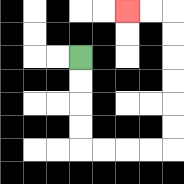{'start': '[3, 2]', 'end': '[5, 0]', 'path_directions': 'D,D,D,D,R,R,R,R,U,U,U,U,U,U,L,L', 'path_coordinates': '[[3, 2], [3, 3], [3, 4], [3, 5], [3, 6], [4, 6], [5, 6], [6, 6], [7, 6], [7, 5], [7, 4], [7, 3], [7, 2], [7, 1], [7, 0], [6, 0], [5, 0]]'}